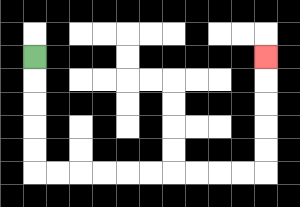{'start': '[1, 2]', 'end': '[11, 2]', 'path_directions': 'D,D,D,D,D,R,R,R,R,R,R,R,R,R,R,U,U,U,U,U', 'path_coordinates': '[[1, 2], [1, 3], [1, 4], [1, 5], [1, 6], [1, 7], [2, 7], [3, 7], [4, 7], [5, 7], [6, 7], [7, 7], [8, 7], [9, 7], [10, 7], [11, 7], [11, 6], [11, 5], [11, 4], [11, 3], [11, 2]]'}